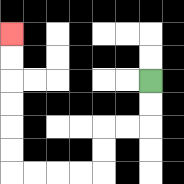{'start': '[6, 3]', 'end': '[0, 1]', 'path_directions': 'D,D,L,L,D,D,L,L,L,L,U,U,U,U,U,U', 'path_coordinates': '[[6, 3], [6, 4], [6, 5], [5, 5], [4, 5], [4, 6], [4, 7], [3, 7], [2, 7], [1, 7], [0, 7], [0, 6], [0, 5], [0, 4], [0, 3], [0, 2], [0, 1]]'}